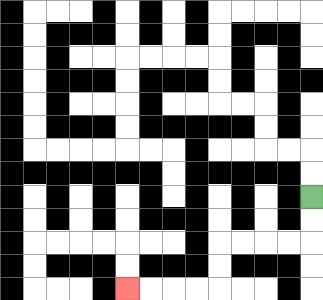{'start': '[13, 8]', 'end': '[5, 12]', 'path_directions': 'D,D,L,L,L,L,D,D,L,L,L,L', 'path_coordinates': '[[13, 8], [13, 9], [13, 10], [12, 10], [11, 10], [10, 10], [9, 10], [9, 11], [9, 12], [8, 12], [7, 12], [6, 12], [5, 12]]'}